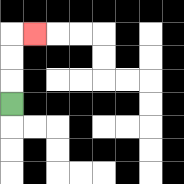{'start': '[0, 4]', 'end': '[1, 1]', 'path_directions': 'U,U,U,R', 'path_coordinates': '[[0, 4], [0, 3], [0, 2], [0, 1], [1, 1]]'}